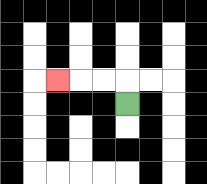{'start': '[5, 4]', 'end': '[2, 3]', 'path_directions': 'U,L,L,L', 'path_coordinates': '[[5, 4], [5, 3], [4, 3], [3, 3], [2, 3]]'}